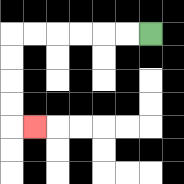{'start': '[6, 1]', 'end': '[1, 5]', 'path_directions': 'L,L,L,L,L,L,D,D,D,D,R', 'path_coordinates': '[[6, 1], [5, 1], [4, 1], [3, 1], [2, 1], [1, 1], [0, 1], [0, 2], [0, 3], [0, 4], [0, 5], [1, 5]]'}